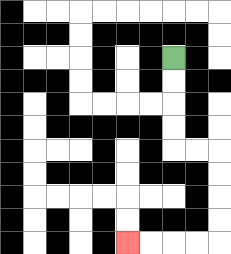{'start': '[7, 2]', 'end': '[5, 10]', 'path_directions': 'D,D,D,D,R,R,D,D,D,D,L,L,L,L', 'path_coordinates': '[[7, 2], [7, 3], [7, 4], [7, 5], [7, 6], [8, 6], [9, 6], [9, 7], [9, 8], [9, 9], [9, 10], [8, 10], [7, 10], [6, 10], [5, 10]]'}